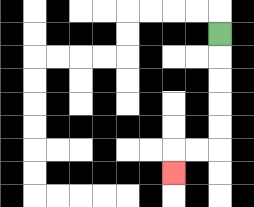{'start': '[9, 1]', 'end': '[7, 7]', 'path_directions': 'D,D,D,D,D,L,L,D', 'path_coordinates': '[[9, 1], [9, 2], [9, 3], [9, 4], [9, 5], [9, 6], [8, 6], [7, 6], [7, 7]]'}